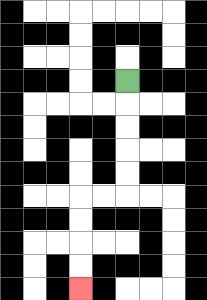{'start': '[5, 3]', 'end': '[3, 12]', 'path_directions': 'D,D,D,D,D,L,L,D,D,D,D', 'path_coordinates': '[[5, 3], [5, 4], [5, 5], [5, 6], [5, 7], [5, 8], [4, 8], [3, 8], [3, 9], [3, 10], [3, 11], [3, 12]]'}